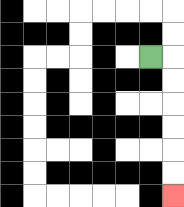{'start': '[6, 2]', 'end': '[7, 8]', 'path_directions': 'R,D,D,D,D,D,D', 'path_coordinates': '[[6, 2], [7, 2], [7, 3], [7, 4], [7, 5], [7, 6], [7, 7], [7, 8]]'}